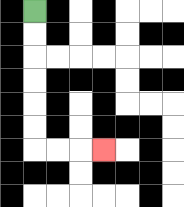{'start': '[1, 0]', 'end': '[4, 6]', 'path_directions': 'D,D,D,D,D,D,R,R,R', 'path_coordinates': '[[1, 0], [1, 1], [1, 2], [1, 3], [1, 4], [1, 5], [1, 6], [2, 6], [3, 6], [4, 6]]'}